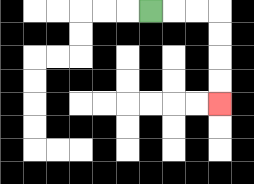{'start': '[6, 0]', 'end': '[9, 4]', 'path_directions': 'R,R,R,D,D,D,D', 'path_coordinates': '[[6, 0], [7, 0], [8, 0], [9, 0], [9, 1], [9, 2], [9, 3], [9, 4]]'}